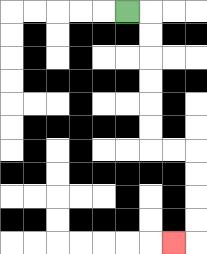{'start': '[5, 0]', 'end': '[7, 10]', 'path_directions': 'R,D,D,D,D,D,D,R,R,D,D,D,D,L', 'path_coordinates': '[[5, 0], [6, 0], [6, 1], [6, 2], [6, 3], [6, 4], [6, 5], [6, 6], [7, 6], [8, 6], [8, 7], [8, 8], [8, 9], [8, 10], [7, 10]]'}